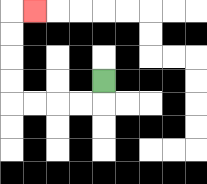{'start': '[4, 3]', 'end': '[1, 0]', 'path_directions': 'D,L,L,L,L,U,U,U,U,R', 'path_coordinates': '[[4, 3], [4, 4], [3, 4], [2, 4], [1, 4], [0, 4], [0, 3], [0, 2], [0, 1], [0, 0], [1, 0]]'}